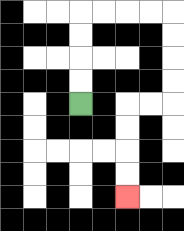{'start': '[3, 4]', 'end': '[5, 8]', 'path_directions': 'U,U,U,U,R,R,R,R,D,D,D,D,L,L,D,D,D,D', 'path_coordinates': '[[3, 4], [3, 3], [3, 2], [3, 1], [3, 0], [4, 0], [5, 0], [6, 0], [7, 0], [7, 1], [7, 2], [7, 3], [7, 4], [6, 4], [5, 4], [5, 5], [5, 6], [5, 7], [5, 8]]'}